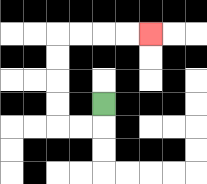{'start': '[4, 4]', 'end': '[6, 1]', 'path_directions': 'D,L,L,U,U,U,U,R,R,R,R', 'path_coordinates': '[[4, 4], [4, 5], [3, 5], [2, 5], [2, 4], [2, 3], [2, 2], [2, 1], [3, 1], [4, 1], [5, 1], [6, 1]]'}